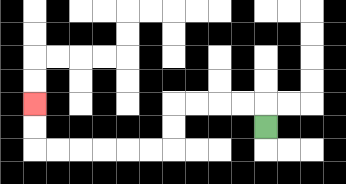{'start': '[11, 5]', 'end': '[1, 4]', 'path_directions': 'U,L,L,L,L,D,D,L,L,L,L,L,L,U,U', 'path_coordinates': '[[11, 5], [11, 4], [10, 4], [9, 4], [8, 4], [7, 4], [7, 5], [7, 6], [6, 6], [5, 6], [4, 6], [3, 6], [2, 6], [1, 6], [1, 5], [1, 4]]'}